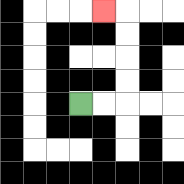{'start': '[3, 4]', 'end': '[4, 0]', 'path_directions': 'R,R,U,U,U,U,L', 'path_coordinates': '[[3, 4], [4, 4], [5, 4], [5, 3], [5, 2], [5, 1], [5, 0], [4, 0]]'}